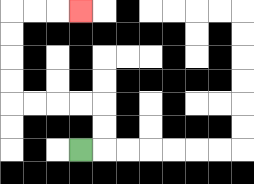{'start': '[3, 6]', 'end': '[3, 0]', 'path_directions': 'R,U,U,L,L,L,L,U,U,U,U,R,R,R', 'path_coordinates': '[[3, 6], [4, 6], [4, 5], [4, 4], [3, 4], [2, 4], [1, 4], [0, 4], [0, 3], [0, 2], [0, 1], [0, 0], [1, 0], [2, 0], [3, 0]]'}